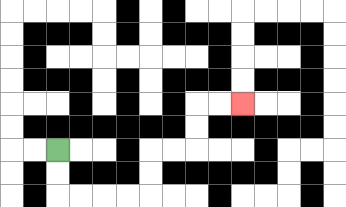{'start': '[2, 6]', 'end': '[10, 4]', 'path_directions': 'D,D,R,R,R,R,U,U,R,R,U,U,R,R', 'path_coordinates': '[[2, 6], [2, 7], [2, 8], [3, 8], [4, 8], [5, 8], [6, 8], [6, 7], [6, 6], [7, 6], [8, 6], [8, 5], [8, 4], [9, 4], [10, 4]]'}